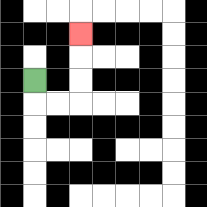{'start': '[1, 3]', 'end': '[3, 1]', 'path_directions': 'D,R,R,U,U,U', 'path_coordinates': '[[1, 3], [1, 4], [2, 4], [3, 4], [3, 3], [3, 2], [3, 1]]'}